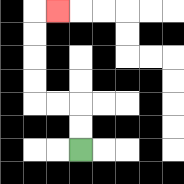{'start': '[3, 6]', 'end': '[2, 0]', 'path_directions': 'U,U,L,L,U,U,U,U,R', 'path_coordinates': '[[3, 6], [3, 5], [3, 4], [2, 4], [1, 4], [1, 3], [1, 2], [1, 1], [1, 0], [2, 0]]'}